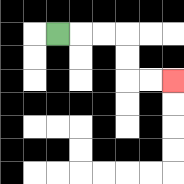{'start': '[2, 1]', 'end': '[7, 3]', 'path_directions': 'R,R,R,D,D,R,R', 'path_coordinates': '[[2, 1], [3, 1], [4, 1], [5, 1], [5, 2], [5, 3], [6, 3], [7, 3]]'}